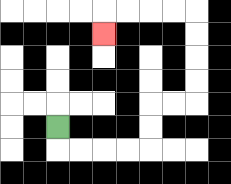{'start': '[2, 5]', 'end': '[4, 1]', 'path_directions': 'D,R,R,R,R,U,U,R,R,U,U,U,U,L,L,L,L,D', 'path_coordinates': '[[2, 5], [2, 6], [3, 6], [4, 6], [5, 6], [6, 6], [6, 5], [6, 4], [7, 4], [8, 4], [8, 3], [8, 2], [8, 1], [8, 0], [7, 0], [6, 0], [5, 0], [4, 0], [4, 1]]'}